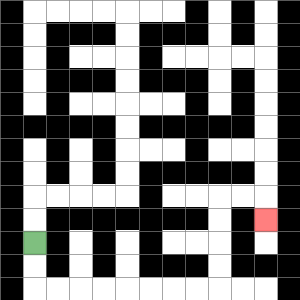{'start': '[1, 10]', 'end': '[11, 9]', 'path_directions': 'D,D,R,R,R,R,R,R,R,R,U,U,U,U,R,R,D', 'path_coordinates': '[[1, 10], [1, 11], [1, 12], [2, 12], [3, 12], [4, 12], [5, 12], [6, 12], [7, 12], [8, 12], [9, 12], [9, 11], [9, 10], [9, 9], [9, 8], [10, 8], [11, 8], [11, 9]]'}